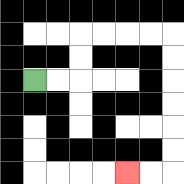{'start': '[1, 3]', 'end': '[5, 7]', 'path_directions': 'R,R,U,U,R,R,R,R,D,D,D,D,D,D,L,L', 'path_coordinates': '[[1, 3], [2, 3], [3, 3], [3, 2], [3, 1], [4, 1], [5, 1], [6, 1], [7, 1], [7, 2], [7, 3], [7, 4], [7, 5], [7, 6], [7, 7], [6, 7], [5, 7]]'}